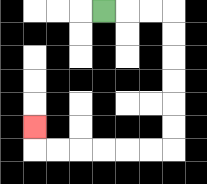{'start': '[4, 0]', 'end': '[1, 5]', 'path_directions': 'R,R,R,D,D,D,D,D,D,L,L,L,L,L,L,U', 'path_coordinates': '[[4, 0], [5, 0], [6, 0], [7, 0], [7, 1], [7, 2], [7, 3], [7, 4], [7, 5], [7, 6], [6, 6], [5, 6], [4, 6], [3, 6], [2, 6], [1, 6], [1, 5]]'}